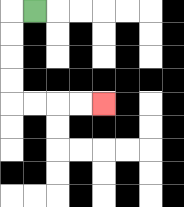{'start': '[1, 0]', 'end': '[4, 4]', 'path_directions': 'L,D,D,D,D,R,R,R,R', 'path_coordinates': '[[1, 0], [0, 0], [0, 1], [0, 2], [0, 3], [0, 4], [1, 4], [2, 4], [3, 4], [4, 4]]'}